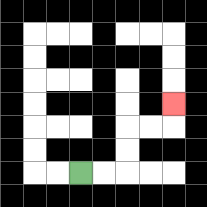{'start': '[3, 7]', 'end': '[7, 4]', 'path_directions': 'R,R,U,U,R,R,U', 'path_coordinates': '[[3, 7], [4, 7], [5, 7], [5, 6], [5, 5], [6, 5], [7, 5], [7, 4]]'}